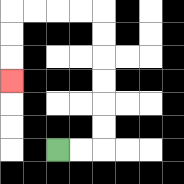{'start': '[2, 6]', 'end': '[0, 3]', 'path_directions': 'R,R,U,U,U,U,U,U,L,L,L,L,D,D,D', 'path_coordinates': '[[2, 6], [3, 6], [4, 6], [4, 5], [4, 4], [4, 3], [4, 2], [4, 1], [4, 0], [3, 0], [2, 0], [1, 0], [0, 0], [0, 1], [0, 2], [0, 3]]'}